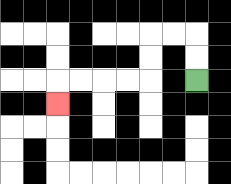{'start': '[8, 3]', 'end': '[2, 4]', 'path_directions': 'U,U,L,L,D,D,L,L,L,L,D', 'path_coordinates': '[[8, 3], [8, 2], [8, 1], [7, 1], [6, 1], [6, 2], [6, 3], [5, 3], [4, 3], [3, 3], [2, 3], [2, 4]]'}